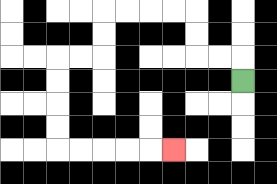{'start': '[10, 3]', 'end': '[7, 6]', 'path_directions': 'U,L,L,U,U,L,L,L,L,D,D,L,L,D,D,D,D,R,R,R,R,R', 'path_coordinates': '[[10, 3], [10, 2], [9, 2], [8, 2], [8, 1], [8, 0], [7, 0], [6, 0], [5, 0], [4, 0], [4, 1], [4, 2], [3, 2], [2, 2], [2, 3], [2, 4], [2, 5], [2, 6], [3, 6], [4, 6], [5, 6], [6, 6], [7, 6]]'}